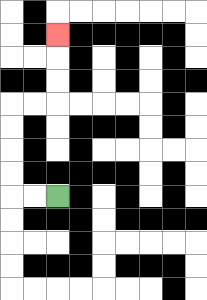{'start': '[2, 8]', 'end': '[2, 1]', 'path_directions': 'L,L,U,U,U,U,R,R,U,U,U', 'path_coordinates': '[[2, 8], [1, 8], [0, 8], [0, 7], [0, 6], [0, 5], [0, 4], [1, 4], [2, 4], [2, 3], [2, 2], [2, 1]]'}